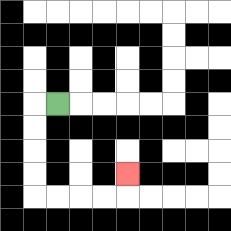{'start': '[2, 4]', 'end': '[5, 7]', 'path_directions': 'L,D,D,D,D,R,R,R,R,U', 'path_coordinates': '[[2, 4], [1, 4], [1, 5], [1, 6], [1, 7], [1, 8], [2, 8], [3, 8], [4, 8], [5, 8], [5, 7]]'}